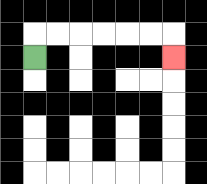{'start': '[1, 2]', 'end': '[7, 2]', 'path_directions': 'U,R,R,R,R,R,R,D', 'path_coordinates': '[[1, 2], [1, 1], [2, 1], [3, 1], [4, 1], [5, 1], [6, 1], [7, 1], [7, 2]]'}